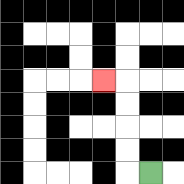{'start': '[6, 7]', 'end': '[4, 3]', 'path_directions': 'L,U,U,U,U,L', 'path_coordinates': '[[6, 7], [5, 7], [5, 6], [5, 5], [5, 4], [5, 3], [4, 3]]'}